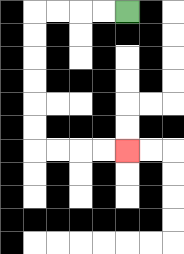{'start': '[5, 0]', 'end': '[5, 6]', 'path_directions': 'L,L,L,L,D,D,D,D,D,D,R,R,R,R', 'path_coordinates': '[[5, 0], [4, 0], [3, 0], [2, 0], [1, 0], [1, 1], [1, 2], [1, 3], [1, 4], [1, 5], [1, 6], [2, 6], [3, 6], [4, 6], [5, 6]]'}